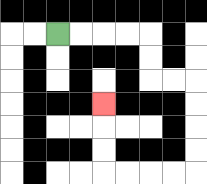{'start': '[2, 1]', 'end': '[4, 4]', 'path_directions': 'R,R,R,R,D,D,R,R,D,D,D,D,L,L,L,L,U,U,U', 'path_coordinates': '[[2, 1], [3, 1], [4, 1], [5, 1], [6, 1], [6, 2], [6, 3], [7, 3], [8, 3], [8, 4], [8, 5], [8, 6], [8, 7], [7, 7], [6, 7], [5, 7], [4, 7], [4, 6], [4, 5], [4, 4]]'}